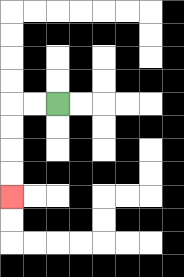{'start': '[2, 4]', 'end': '[0, 8]', 'path_directions': 'L,L,D,D,D,D', 'path_coordinates': '[[2, 4], [1, 4], [0, 4], [0, 5], [0, 6], [0, 7], [0, 8]]'}